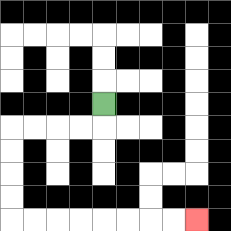{'start': '[4, 4]', 'end': '[8, 9]', 'path_directions': 'D,L,L,L,L,D,D,D,D,R,R,R,R,R,R,R,R', 'path_coordinates': '[[4, 4], [4, 5], [3, 5], [2, 5], [1, 5], [0, 5], [0, 6], [0, 7], [0, 8], [0, 9], [1, 9], [2, 9], [3, 9], [4, 9], [5, 9], [6, 9], [7, 9], [8, 9]]'}